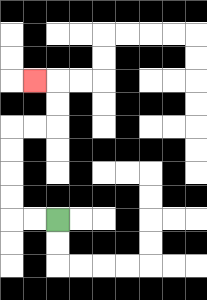{'start': '[2, 9]', 'end': '[1, 3]', 'path_directions': 'L,L,U,U,U,U,R,R,U,U,L', 'path_coordinates': '[[2, 9], [1, 9], [0, 9], [0, 8], [0, 7], [0, 6], [0, 5], [1, 5], [2, 5], [2, 4], [2, 3], [1, 3]]'}